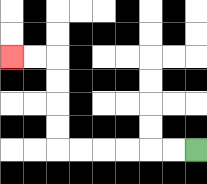{'start': '[8, 6]', 'end': '[0, 2]', 'path_directions': 'L,L,L,L,L,L,U,U,U,U,L,L', 'path_coordinates': '[[8, 6], [7, 6], [6, 6], [5, 6], [4, 6], [3, 6], [2, 6], [2, 5], [2, 4], [2, 3], [2, 2], [1, 2], [0, 2]]'}